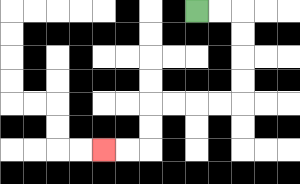{'start': '[8, 0]', 'end': '[4, 6]', 'path_directions': 'R,R,D,D,D,D,L,L,L,L,D,D,L,L', 'path_coordinates': '[[8, 0], [9, 0], [10, 0], [10, 1], [10, 2], [10, 3], [10, 4], [9, 4], [8, 4], [7, 4], [6, 4], [6, 5], [6, 6], [5, 6], [4, 6]]'}